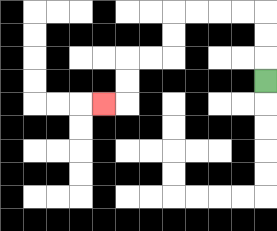{'start': '[11, 3]', 'end': '[4, 4]', 'path_directions': 'U,U,U,L,L,L,L,D,D,L,L,D,D,L', 'path_coordinates': '[[11, 3], [11, 2], [11, 1], [11, 0], [10, 0], [9, 0], [8, 0], [7, 0], [7, 1], [7, 2], [6, 2], [5, 2], [5, 3], [5, 4], [4, 4]]'}